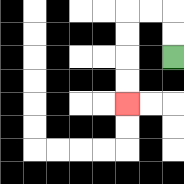{'start': '[7, 2]', 'end': '[5, 4]', 'path_directions': 'U,U,L,L,D,D,D,D', 'path_coordinates': '[[7, 2], [7, 1], [7, 0], [6, 0], [5, 0], [5, 1], [5, 2], [5, 3], [5, 4]]'}